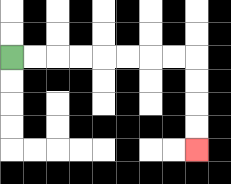{'start': '[0, 2]', 'end': '[8, 6]', 'path_directions': 'R,R,R,R,R,R,R,R,D,D,D,D', 'path_coordinates': '[[0, 2], [1, 2], [2, 2], [3, 2], [4, 2], [5, 2], [6, 2], [7, 2], [8, 2], [8, 3], [8, 4], [8, 5], [8, 6]]'}